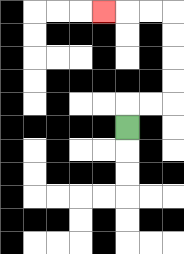{'start': '[5, 5]', 'end': '[4, 0]', 'path_directions': 'U,R,R,U,U,U,U,L,L,L', 'path_coordinates': '[[5, 5], [5, 4], [6, 4], [7, 4], [7, 3], [7, 2], [7, 1], [7, 0], [6, 0], [5, 0], [4, 0]]'}